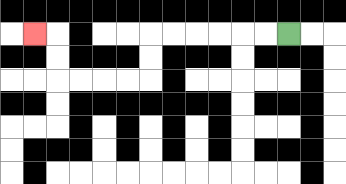{'start': '[12, 1]', 'end': '[1, 1]', 'path_directions': 'L,L,L,L,L,L,D,D,L,L,L,L,U,U,L', 'path_coordinates': '[[12, 1], [11, 1], [10, 1], [9, 1], [8, 1], [7, 1], [6, 1], [6, 2], [6, 3], [5, 3], [4, 3], [3, 3], [2, 3], [2, 2], [2, 1], [1, 1]]'}